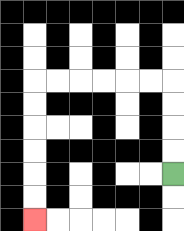{'start': '[7, 7]', 'end': '[1, 9]', 'path_directions': 'U,U,U,U,L,L,L,L,L,L,D,D,D,D,D,D', 'path_coordinates': '[[7, 7], [7, 6], [7, 5], [7, 4], [7, 3], [6, 3], [5, 3], [4, 3], [3, 3], [2, 3], [1, 3], [1, 4], [1, 5], [1, 6], [1, 7], [1, 8], [1, 9]]'}